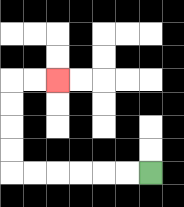{'start': '[6, 7]', 'end': '[2, 3]', 'path_directions': 'L,L,L,L,L,L,U,U,U,U,R,R', 'path_coordinates': '[[6, 7], [5, 7], [4, 7], [3, 7], [2, 7], [1, 7], [0, 7], [0, 6], [0, 5], [0, 4], [0, 3], [1, 3], [2, 3]]'}